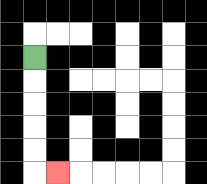{'start': '[1, 2]', 'end': '[2, 7]', 'path_directions': 'D,D,D,D,D,R', 'path_coordinates': '[[1, 2], [1, 3], [1, 4], [1, 5], [1, 6], [1, 7], [2, 7]]'}